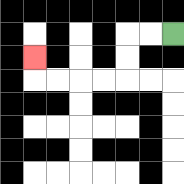{'start': '[7, 1]', 'end': '[1, 2]', 'path_directions': 'L,L,D,D,L,L,L,L,U', 'path_coordinates': '[[7, 1], [6, 1], [5, 1], [5, 2], [5, 3], [4, 3], [3, 3], [2, 3], [1, 3], [1, 2]]'}